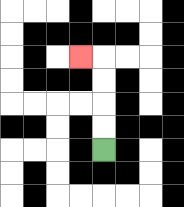{'start': '[4, 6]', 'end': '[3, 2]', 'path_directions': 'U,U,U,U,L', 'path_coordinates': '[[4, 6], [4, 5], [4, 4], [4, 3], [4, 2], [3, 2]]'}